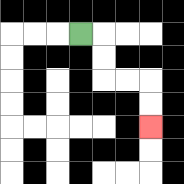{'start': '[3, 1]', 'end': '[6, 5]', 'path_directions': 'R,D,D,R,R,D,D', 'path_coordinates': '[[3, 1], [4, 1], [4, 2], [4, 3], [5, 3], [6, 3], [6, 4], [6, 5]]'}